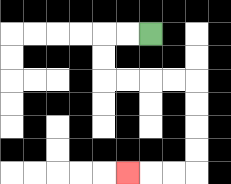{'start': '[6, 1]', 'end': '[5, 7]', 'path_directions': 'L,L,D,D,R,R,R,R,D,D,D,D,L,L,L', 'path_coordinates': '[[6, 1], [5, 1], [4, 1], [4, 2], [4, 3], [5, 3], [6, 3], [7, 3], [8, 3], [8, 4], [8, 5], [8, 6], [8, 7], [7, 7], [6, 7], [5, 7]]'}